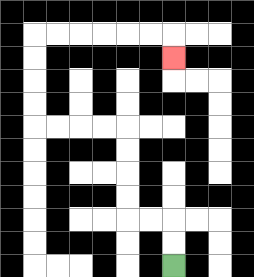{'start': '[7, 11]', 'end': '[7, 2]', 'path_directions': 'U,U,L,L,U,U,U,U,L,L,L,L,U,U,U,U,R,R,R,R,R,R,D', 'path_coordinates': '[[7, 11], [7, 10], [7, 9], [6, 9], [5, 9], [5, 8], [5, 7], [5, 6], [5, 5], [4, 5], [3, 5], [2, 5], [1, 5], [1, 4], [1, 3], [1, 2], [1, 1], [2, 1], [3, 1], [4, 1], [5, 1], [6, 1], [7, 1], [7, 2]]'}